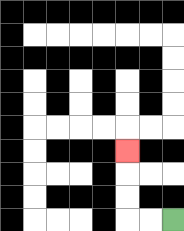{'start': '[7, 9]', 'end': '[5, 6]', 'path_directions': 'L,L,U,U,U', 'path_coordinates': '[[7, 9], [6, 9], [5, 9], [5, 8], [5, 7], [5, 6]]'}